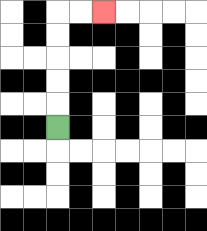{'start': '[2, 5]', 'end': '[4, 0]', 'path_directions': 'U,U,U,U,U,R,R', 'path_coordinates': '[[2, 5], [2, 4], [2, 3], [2, 2], [2, 1], [2, 0], [3, 0], [4, 0]]'}